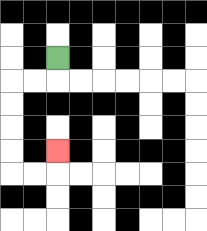{'start': '[2, 2]', 'end': '[2, 6]', 'path_directions': 'D,L,L,D,D,D,D,R,R,U', 'path_coordinates': '[[2, 2], [2, 3], [1, 3], [0, 3], [0, 4], [0, 5], [0, 6], [0, 7], [1, 7], [2, 7], [2, 6]]'}